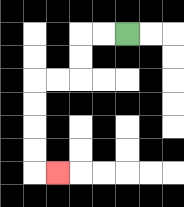{'start': '[5, 1]', 'end': '[2, 7]', 'path_directions': 'L,L,D,D,L,L,D,D,D,D,R', 'path_coordinates': '[[5, 1], [4, 1], [3, 1], [3, 2], [3, 3], [2, 3], [1, 3], [1, 4], [1, 5], [1, 6], [1, 7], [2, 7]]'}